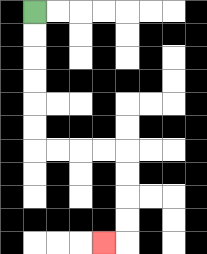{'start': '[1, 0]', 'end': '[4, 10]', 'path_directions': 'D,D,D,D,D,D,R,R,R,R,D,D,D,D,L', 'path_coordinates': '[[1, 0], [1, 1], [1, 2], [1, 3], [1, 4], [1, 5], [1, 6], [2, 6], [3, 6], [4, 6], [5, 6], [5, 7], [5, 8], [5, 9], [5, 10], [4, 10]]'}